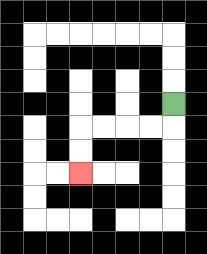{'start': '[7, 4]', 'end': '[3, 7]', 'path_directions': 'D,L,L,L,L,D,D', 'path_coordinates': '[[7, 4], [7, 5], [6, 5], [5, 5], [4, 5], [3, 5], [3, 6], [3, 7]]'}